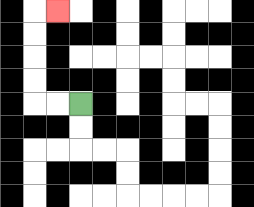{'start': '[3, 4]', 'end': '[2, 0]', 'path_directions': 'L,L,U,U,U,U,R', 'path_coordinates': '[[3, 4], [2, 4], [1, 4], [1, 3], [1, 2], [1, 1], [1, 0], [2, 0]]'}